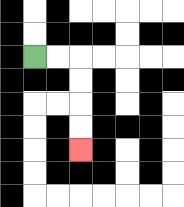{'start': '[1, 2]', 'end': '[3, 6]', 'path_directions': 'R,R,D,D,D,D', 'path_coordinates': '[[1, 2], [2, 2], [3, 2], [3, 3], [3, 4], [3, 5], [3, 6]]'}